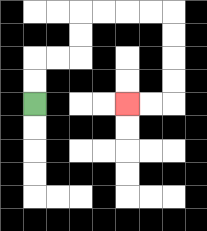{'start': '[1, 4]', 'end': '[5, 4]', 'path_directions': 'U,U,R,R,U,U,R,R,R,R,D,D,D,D,L,L', 'path_coordinates': '[[1, 4], [1, 3], [1, 2], [2, 2], [3, 2], [3, 1], [3, 0], [4, 0], [5, 0], [6, 0], [7, 0], [7, 1], [7, 2], [7, 3], [7, 4], [6, 4], [5, 4]]'}